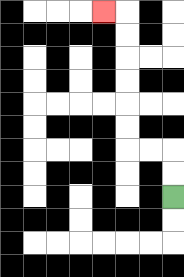{'start': '[7, 8]', 'end': '[4, 0]', 'path_directions': 'U,U,L,L,U,U,U,U,U,U,L', 'path_coordinates': '[[7, 8], [7, 7], [7, 6], [6, 6], [5, 6], [5, 5], [5, 4], [5, 3], [5, 2], [5, 1], [5, 0], [4, 0]]'}